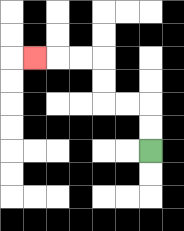{'start': '[6, 6]', 'end': '[1, 2]', 'path_directions': 'U,U,L,L,U,U,L,L,L', 'path_coordinates': '[[6, 6], [6, 5], [6, 4], [5, 4], [4, 4], [4, 3], [4, 2], [3, 2], [2, 2], [1, 2]]'}